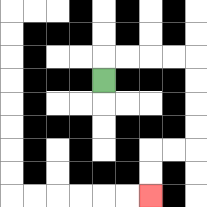{'start': '[4, 3]', 'end': '[6, 8]', 'path_directions': 'U,R,R,R,R,D,D,D,D,L,L,D,D', 'path_coordinates': '[[4, 3], [4, 2], [5, 2], [6, 2], [7, 2], [8, 2], [8, 3], [8, 4], [8, 5], [8, 6], [7, 6], [6, 6], [6, 7], [6, 8]]'}